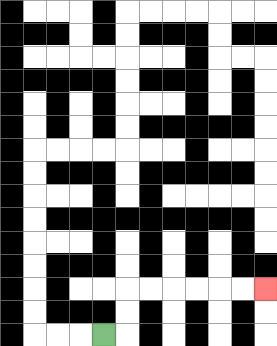{'start': '[4, 14]', 'end': '[11, 12]', 'path_directions': 'R,U,U,R,R,R,R,R,R', 'path_coordinates': '[[4, 14], [5, 14], [5, 13], [5, 12], [6, 12], [7, 12], [8, 12], [9, 12], [10, 12], [11, 12]]'}